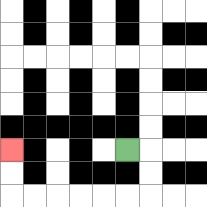{'start': '[5, 6]', 'end': '[0, 6]', 'path_directions': 'R,D,D,L,L,L,L,L,L,U,U', 'path_coordinates': '[[5, 6], [6, 6], [6, 7], [6, 8], [5, 8], [4, 8], [3, 8], [2, 8], [1, 8], [0, 8], [0, 7], [0, 6]]'}